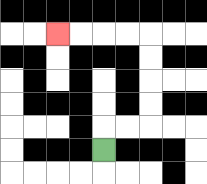{'start': '[4, 6]', 'end': '[2, 1]', 'path_directions': 'U,R,R,U,U,U,U,L,L,L,L', 'path_coordinates': '[[4, 6], [4, 5], [5, 5], [6, 5], [6, 4], [6, 3], [6, 2], [6, 1], [5, 1], [4, 1], [3, 1], [2, 1]]'}